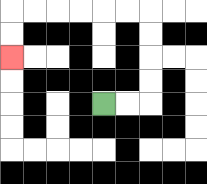{'start': '[4, 4]', 'end': '[0, 2]', 'path_directions': 'R,R,U,U,U,U,L,L,L,L,L,L,D,D', 'path_coordinates': '[[4, 4], [5, 4], [6, 4], [6, 3], [6, 2], [6, 1], [6, 0], [5, 0], [4, 0], [3, 0], [2, 0], [1, 0], [0, 0], [0, 1], [0, 2]]'}